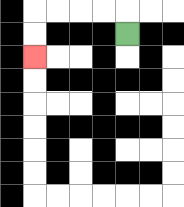{'start': '[5, 1]', 'end': '[1, 2]', 'path_directions': 'U,L,L,L,L,D,D', 'path_coordinates': '[[5, 1], [5, 0], [4, 0], [3, 0], [2, 0], [1, 0], [1, 1], [1, 2]]'}